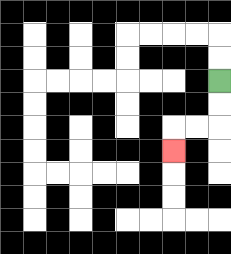{'start': '[9, 3]', 'end': '[7, 6]', 'path_directions': 'D,D,L,L,D', 'path_coordinates': '[[9, 3], [9, 4], [9, 5], [8, 5], [7, 5], [7, 6]]'}